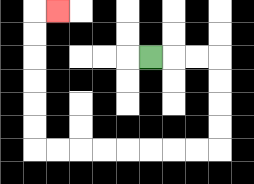{'start': '[6, 2]', 'end': '[2, 0]', 'path_directions': 'R,R,R,D,D,D,D,L,L,L,L,L,L,L,L,U,U,U,U,U,U,R', 'path_coordinates': '[[6, 2], [7, 2], [8, 2], [9, 2], [9, 3], [9, 4], [9, 5], [9, 6], [8, 6], [7, 6], [6, 6], [5, 6], [4, 6], [3, 6], [2, 6], [1, 6], [1, 5], [1, 4], [1, 3], [1, 2], [1, 1], [1, 0], [2, 0]]'}